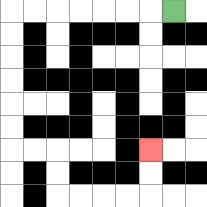{'start': '[7, 0]', 'end': '[6, 6]', 'path_directions': 'L,L,L,L,L,L,L,D,D,D,D,D,D,R,R,D,D,R,R,R,R,U,U', 'path_coordinates': '[[7, 0], [6, 0], [5, 0], [4, 0], [3, 0], [2, 0], [1, 0], [0, 0], [0, 1], [0, 2], [0, 3], [0, 4], [0, 5], [0, 6], [1, 6], [2, 6], [2, 7], [2, 8], [3, 8], [4, 8], [5, 8], [6, 8], [6, 7], [6, 6]]'}